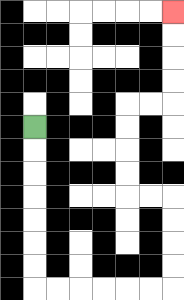{'start': '[1, 5]', 'end': '[7, 0]', 'path_directions': 'D,D,D,D,D,D,D,R,R,R,R,R,R,U,U,U,U,L,L,U,U,U,U,R,R,U,U,U,U', 'path_coordinates': '[[1, 5], [1, 6], [1, 7], [1, 8], [1, 9], [1, 10], [1, 11], [1, 12], [2, 12], [3, 12], [4, 12], [5, 12], [6, 12], [7, 12], [7, 11], [7, 10], [7, 9], [7, 8], [6, 8], [5, 8], [5, 7], [5, 6], [5, 5], [5, 4], [6, 4], [7, 4], [7, 3], [7, 2], [7, 1], [7, 0]]'}